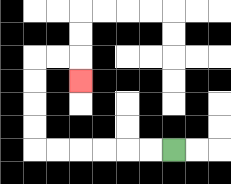{'start': '[7, 6]', 'end': '[3, 3]', 'path_directions': 'L,L,L,L,L,L,U,U,U,U,R,R,D', 'path_coordinates': '[[7, 6], [6, 6], [5, 6], [4, 6], [3, 6], [2, 6], [1, 6], [1, 5], [1, 4], [1, 3], [1, 2], [2, 2], [3, 2], [3, 3]]'}